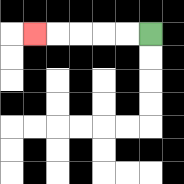{'start': '[6, 1]', 'end': '[1, 1]', 'path_directions': 'L,L,L,L,L', 'path_coordinates': '[[6, 1], [5, 1], [4, 1], [3, 1], [2, 1], [1, 1]]'}